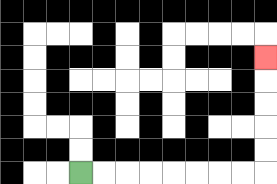{'start': '[3, 7]', 'end': '[11, 2]', 'path_directions': 'R,R,R,R,R,R,R,R,U,U,U,U,U', 'path_coordinates': '[[3, 7], [4, 7], [5, 7], [6, 7], [7, 7], [8, 7], [9, 7], [10, 7], [11, 7], [11, 6], [11, 5], [11, 4], [11, 3], [11, 2]]'}